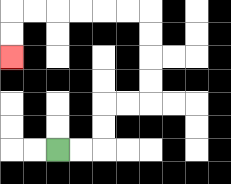{'start': '[2, 6]', 'end': '[0, 2]', 'path_directions': 'R,R,U,U,R,R,U,U,U,U,L,L,L,L,L,L,D,D', 'path_coordinates': '[[2, 6], [3, 6], [4, 6], [4, 5], [4, 4], [5, 4], [6, 4], [6, 3], [6, 2], [6, 1], [6, 0], [5, 0], [4, 0], [3, 0], [2, 0], [1, 0], [0, 0], [0, 1], [0, 2]]'}